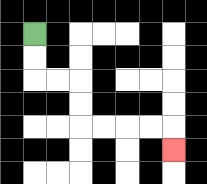{'start': '[1, 1]', 'end': '[7, 6]', 'path_directions': 'D,D,R,R,D,D,R,R,R,R,D', 'path_coordinates': '[[1, 1], [1, 2], [1, 3], [2, 3], [3, 3], [3, 4], [3, 5], [4, 5], [5, 5], [6, 5], [7, 5], [7, 6]]'}